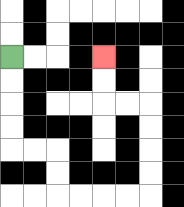{'start': '[0, 2]', 'end': '[4, 2]', 'path_directions': 'D,D,D,D,R,R,D,D,R,R,R,R,U,U,U,U,L,L,U,U', 'path_coordinates': '[[0, 2], [0, 3], [0, 4], [0, 5], [0, 6], [1, 6], [2, 6], [2, 7], [2, 8], [3, 8], [4, 8], [5, 8], [6, 8], [6, 7], [6, 6], [6, 5], [6, 4], [5, 4], [4, 4], [4, 3], [4, 2]]'}